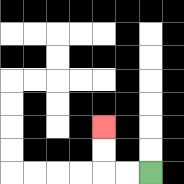{'start': '[6, 7]', 'end': '[4, 5]', 'path_directions': 'L,L,U,U', 'path_coordinates': '[[6, 7], [5, 7], [4, 7], [4, 6], [4, 5]]'}